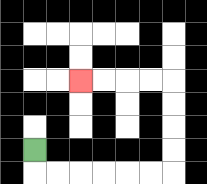{'start': '[1, 6]', 'end': '[3, 3]', 'path_directions': 'D,R,R,R,R,R,R,U,U,U,U,L,L,L,L', 'path_coordinates': '[[1, 6], [1, 7], [2, 7], [3, 7], [4, 7], [5, 7], [6, 7], [7, 7], [7, 6], [7, 5], [7, 4], [7, 3], [6, 3], [5, 3], [4, 3], [3, 3]]'}